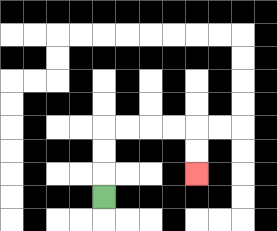{'start': '[4, 8]', 'end': '[8, 7]', 'path_directions': 'U,U,U,R,R,R,R,D,D', 'path_coordinates': '[[4, 8], [4, 7], [4, 6], [4, 5], [5, 5], [6, 5], [7, 5], [8, 5], [8, 6], [8, 7]]'}